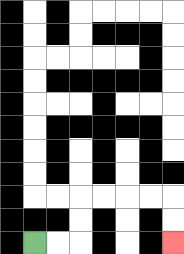{'start': '[1, 10]', 'end': '[7, 10]', 'path_directions': 'R,R,U,U,R,R,R,R,D,D', 'path_coordinates': '[[1, 10], [2, 10], [3, 10], [3, 9], [3, 8], [4, 8], [5, 8], [6, 8], [7, 8], [7, 9], [7, 10]]'}